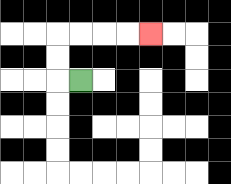{'start': '[3, 3]', 'end': '[6, 1]', 'path_directions': 'L,U,U,R,R,R,R', 'path_coordinates': '[[3, 3], [2, 3], [2, 2], [2, 1], [3, 1], [4, 1], [5, 1], [6, 1]]'}